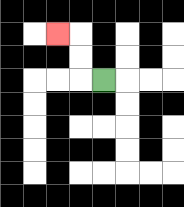{'start': '[4, 3]', 'end': '[2, 1]', 'path_directions': 'L,U,U,L', 'path_coordinates': '[[4, 3], [3, 3], [3, 2], [3, 1], [2, 1]]'}